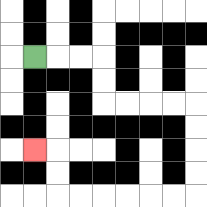{'start': '[1, 2]', 'end': '[1, 6]', 'path_directions': 'R,R,R,D,D,R,R,R,R,D,D,D,D,L,L,L,L,L,L,U,U,L', 'path_coordinates': '[[1, 2], [2, 2], [3, 2], [4, 2], [4, 3], [4, 4], [5, 4], [6, 4], [7, 4], [8, 4], [8, 5], [8, 6], [8, 7], [8, 8], [7, 8], [6, 8], [5, 8], [4, 8], [3, 8], [2, 8], [2, 7], [2, 6], [1, 6]]'}